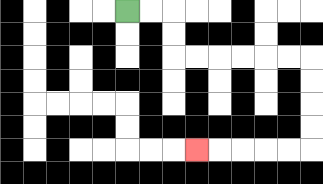{'start': '[5, 0]', 'end': '[8, 6]', 'path_directions': 'R,R,D,D,R,R,R,R,R,R,D,D,D,D,L,L,L,L,L', 'path_coordinates': '[[5, 0], [6, 0], [7, 0], [7, 1], [7, 2], [8, 2], [9, 2], [10, 2], [11, 2], [12, 2], [13, 2], [13, 3], [13, 4], [13, 5], [13, 6], [12, 6], [11, 6], [10, 6], [9, 6], [8, 6]]'}